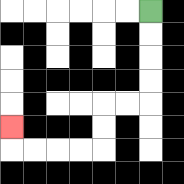{'start': '[6, 0]', 'end': '[0, 5]', 'path_directions': 'D,D,D,D,L,L,D,D,L,L,L,L,U', 'path_coordinates': '[[6, 0], [6, 1], [6, 2], [6, 3], [6, 4], [5, 4], [4, 4], [4, 5], [4, 6], [3, 6], [2, 6], [1, 6], [0, 6], [0, 5]]'}